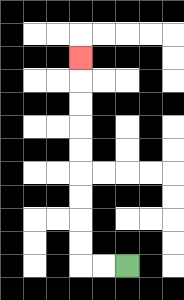{'start': '[5, 11]', 'end': '[3, 2]', 'path_directions': 'L,L,U,U,U,U,U,U,U,U,U', 'path_coordinates': '[[5, 11], [4, 11], [3, 11], [3, 10], [3, 9], [3, 8], [3, 7], [3, 6], [3, 5], [3, 4], [3, 3], [3, 2]]'}